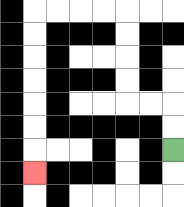{'start': '[7, 6]', 'end': '[1, 7]', 'path_directions': 'U,U,L,L,U,U,U,U,L,L,L,L,D,D,D,D,D,D,D', 'path_coordinates': '[[7, 6], [7, 5], [7, 4], [6, 4], [5, 4], [5, 3], [5, 2], [5, 1], [5, 0], [4, 0], [3, 0], [2, 0], [1, 0], [1, 1], [1, 2], [1, 3], [1, 4], [1, 5], [1, 6], [1, 7]]'}